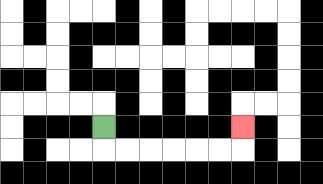{'start': '[4, 5]', 'end': '[10, 5]', 'path_directions': 'D,R,R,R,R,R,R,U', 'path_coordinates': '[[4, 5], [4, 6], [5, 6], [6, 6], [7, 6], [8, 6], [9, 6], [10, 6], [10, 5]]'}